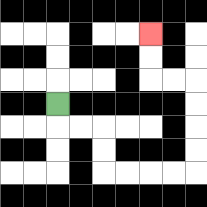{'start': '[2, 4]', 'end': '[6, 1]', 'path_directions': 'D,R,R,D,D,R,R,R,R,U,U,U,U,L,L,U,U', 'path_coordinates': '[[2, 4], [2, 5], [3, 5], [4, 5], [4, 6], [4, 7], [5, 7], [6, 7], [7, 7], [8, 7], [8, 6], [8, 5], [8, 4], [8, 3], [7, 3], [6, 3], [6, 2], [6, 1]]'}